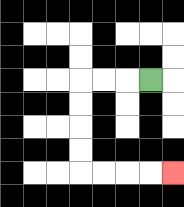{'start': '[6, 3]', 'end': '[7, 7]', 'path_directions': 'L,L,L,D,D,D,D,R,R,R,R', 'path_coordinates': '[[6, 3], [5, 3], [4, 3], [3, 3], [3, 4], [3, 5], [3, 6], [3, 7], [4, 7], [5, 7], [6, 7], [7, 7]]'}